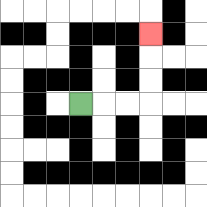{'start': '[3, 4]', 'end': '[6, 1]', 'path_directions': 'R,R,R,U,U,U', 'path_coordinates': '[[3, 4], [4, 4], [5, 4], [6, 4], [6, 3], [6, 2], [6, 1]]'}